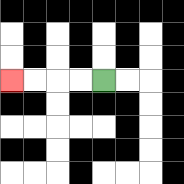{'start': '[4, 3]', 'end': '[0, 3]', 'path_directions': 'L,L,L,L', 'path_coordinates': '[[4, 3], [3, 3], [2, 3], [1, 3], [0, 3]]'}